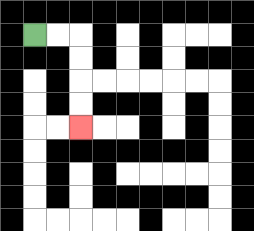{'start': '[1, 1]', 'end': '[3, 5]', 'path_directions': 'R,R,D,D,D,D', 'path_coordinates': '[[1, 1], [2, 1], [3, 1], [3, 2], [3, 3], [3, 4], [3, 5]]'}